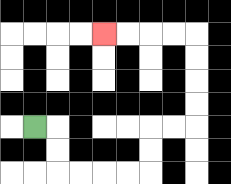{'start': '[1, 5]', 'end': '[4, 1]', 'path_directions': 'R,D,D,R,R,R,R,U,U,R,R,U,U,U,U,L,L,L,L', 'path_coordinates': '[[1, 5], [2, 5], [2, 6], [2, 7], [3, 7], [4, 7], [5, 7], [6, 7], [6, 6], [6, 5], [7, 5], [8, 5], [8, 4], [8, 3], [8, 2], [8, 1], [7, 1], [6, 1], [5, 1], [4, 1]]'}